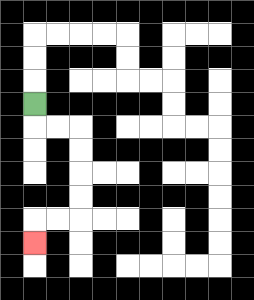{'start': '[1, 4]', 'end': '[1, 10]', 'path_directions': 'D,R,R,D,D,D,D,L,L,D', 'path_coordinates': '[[1, 4], [1, 5], [2, 5], [3, 5], [3, 6], [3, 7], [3, 8], [3, 9], [2, 9], [1, 9], [1, 10]]'}